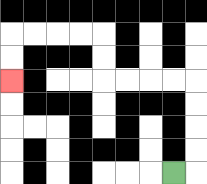{'start': '[7, 7]', 'end': '[0, 3]', 'path_directions': 'R,U,U,U,U,L,L,L,L,U,U,L,L,L,L,D,D', 'path_coordinates': '[[7, 7], [8, 7], [8, 6], [8, 5], [8, 4], [8, 3], [7, 3], [6, 3], [5, 3], [4, 3], [4, 2], [4, 1], [3, 1], [2, 1], [1, 1], [0, 1], [0, 2], [0, 3]]'}